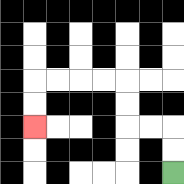{'start': '[7, 7]', 'end': '[1, 5]', 'path_directions': 'U,U,L,L,U,U,L,L,L,L,D,D', 'path_coordinates': '[[7, 7], [7, 6], [7, 5], [6, 5], [5, 5], [5, 4], [5, 3], [4, 3], [3, 3], [2, 3], [1, 3], [1, 4], [1, 5]]'}